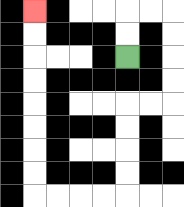{'start': '[5, 2]', 'end': '[1, 0]', 'path_directions': 'U,U,R,R,D,D,D,D,L,L,D,D,D,D,L,L,L,L,U,U,U,U,U,U,U,U', 'path_coordinates': '[[5, 2], [5, 1], [5, 0], [6, 0], [7, 0], [7, 1], [7, 2], [7, 3], [7, 4], [6, 4], [5, 4], [5, 5], [5, 6], [5, 7], [5, 8], [4, 8], [3, 8], [2, 8], [1, 8], [1, 7], [1, 6], [1, 5], [1, 4], [1, 3], [1, 2], [1, 1], [1, 0]]'}